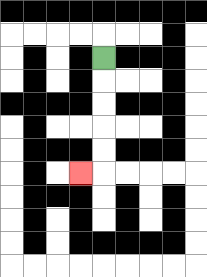{'start': '[4, 2]', 'end': '[3, 7]', 'path_directions': 'D,D,D,D,D,L', 'path_coordinates': '[[4, 2], [4, 3], [4, 4], [4, 5], [4, 6], [4, 7], [3, 7]]'}